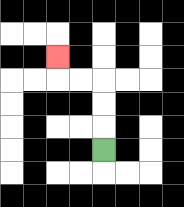{'start': '[4, 6]', 'end': '[2, 2]', 'path_directions': 'U,U,U,L,L,U', 'path_coordinates': '[[4, 6], [4, 5], [4, 4], [4, 3], [3, 3], [2, 3], [2, 2]]'}